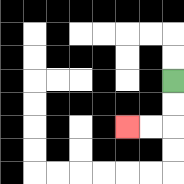{'start': '[7, 3]', 'end': '[5, 5]', 'path_directions': 'D,D,L,L', 'path_coordinates': '[[7, 3], [7, 4], [7, 5], [6, 5], [5, 5]]'}